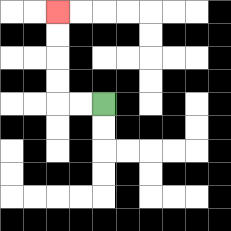{'start': '[4, 4]', 'end': '[2, 0]', 'path_directions': 'L,L,U,U,U,U', 'path_coordinates': '[[4, 4], [3, 4], [2, 4], [2, 3], [2, 2], [2, 1], [2, 0]]'}